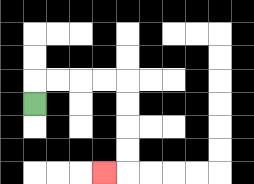{'start': '[1, 4]', 'end': '[4, 7]', 'path_directions': 'U,R,R,R,R,D,D,D,D,L', 'path_coordinates': '[[1, 4], [1, 3], [2, 3], [3, 3], [4, 3], [5, 3], [5, 4], [5, 5], [5, 6], [5, 7], [4, 7]]'}